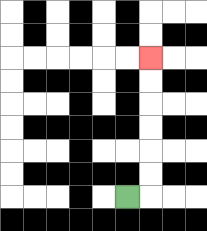{'start': '[5, 8]', 'end': '[6, 2]', 'path_directions': 'R,U,U,U,U,U,U', 'path_coordinates': '[[5, 8], [6, 8], [6, 7], [6, 6], [6, 5], [6, 4], [6, 3], [6, 2]]'}